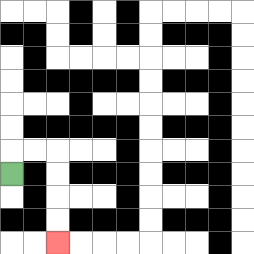{'start': '[0, 7]', 'end': '[2, 10]', 'path_directions': 'U,R,R,D,D,D,D', 'path_coordinates': '[[0, 7], [0, 6], [1, 6], [2, 6], [2, 7], [2, 8], [2, 9], [2, 10]]'}